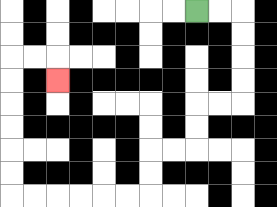{'start': '[8, 0]', 'end': '[2, 3]', 'path_directions': 'R,R,D,D,D,D,L,L,D,D,L,L,D,D,L,L,L,L,L,L,U,U,U,U,U,U,R,R,D', 'path_coordinates': '[[8, 0], [9, 0], [10, 0], [10, 1], [10, 2], [10, 3], [10, 4], [9, 4], [8, 4], [8, 5], [8, 6], [7, 6], [6, 6], [6, 7], [6, 8], [5, 8], [4, 8], [3, 8], [2, 8], [1, 8], [0, 8], [0, 7], [0, 6], [0, 5], [0, 4], [0, 3], [0, 2], [1, 2], [2, 2], [2, 3]]'}